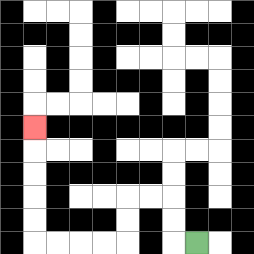{'start': '[8, 10]', 'end': '[1, 5]', 'path_directions': 'L,U,U,L,L,D,D,L,L,L,L,U,U,U,U,U', 'path_coordinates': '[[8, 10], [7, 10], [7, 9], [7, 8], [6, 8], [5, 8], [5, 9], [5, 10], [4, 10], [3, 10], [2, 10], [1, 10], [1, 9], [1, 8], [1, 7], [1, 6], [1, 5]]'}